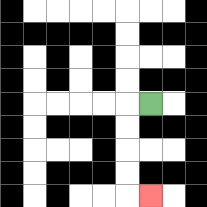{'start': '[6, 4]', 'end': '[6, 8]', 'path_directions': 'L,D,D,D,D,R', 'path_coordinates': '[[6, 4], [5, 4], [5, 5], [5, 6], [5, 7], [5, 8], [6, 8]]'}